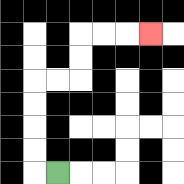{'start': '[2, 7]', 'end': '[6, 1]', 'path_directions': 'L,U,U,U,U,R,R,U,U,R,R,R', 'path_coordinates': '[[2, 7], [1, 7], [1, 6], [1, 5], [1, 4], [1, 3], [2, 3], [3, 3], [3, 2], [3, 1], [4, 1], [5, 1], [6, 1]]'}